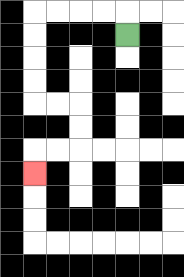{'start': '[5, 1]', 'end': '[1, 7]', 'path_directions': 'U,L,L,L,L,D,D,D,D,R,R,D,D,L,L,D', 'path_coordinates': '[[5, 1], [5, 0], [4, 0], [3, 0], [2, 0], [1, 0], [1, 1], [1, 2], [1, 3], [1, 4], [2, 4], [3, 4], [3, 5], [3, 6], [2, 6], [1, 6], [1, 7]]'}